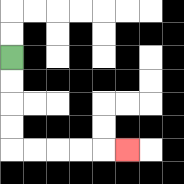{'start': '[0, 2]', 'end': '[5, 6]', 'path_directions': 'D,D,D,D,R,R,R,R,R', 'path_coordinates': '[[0, 2], [0, 3], [0, 4], [0, 5], [0, 6], [1, 6], [2, 6], [3, 6], [4, 6], [5, 6]]'}